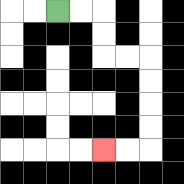{'start': '[2, 0]', 'end': '[4, 6]', 'path_directions': 'R,R,D,D,R,R,D,D,D,D,L,L', 'path_coordinates': '[[2, 0], [3, 0], [4, 0], [4, 1], [4, 2], [5, 2], [6, 2], [6, 3], [6, 4], [6, 5], [6, 6], [5, 6], [4, 6]]'}